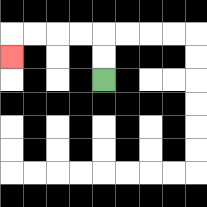{'start': '[4, 3]', 'end': '[0, 2]', 'path_directions': 'U,U,L,L,L,L,D', 'path_coordinates': '[[4, 3], [4, 2], [4, 1], [3, 1], [2, 1], [1, 1], [0, 1], [0, 2]]'}